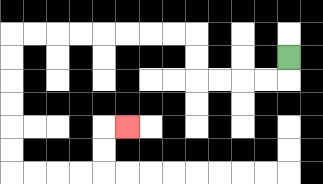{'start': '[12, 2]', 'end': '[5, 5]', 'path_directions': 'D,L,L,L,L,U,U,L,L,L,L,L,L,L,L,D,D,D,D,D,D,R,R,R,R,U,U,R', 'path_coordinates': '[[12, 2], [12, 3], [11, 3], [10, 3], [9, 3], [8, 3], [8, 2], [8, 1], [7, 1], [6, 1], [5, 1], [4, 1], [3, 1], [2, 1], [1, 1], [0, 1], [0, 2], [0, 3], [0, 4], [0, 5], [0, 6], [0, 7], [1, 7], [2, 7], [3, 7], [4, 7], [4, 6], [4, 5], [5, 5]]'}